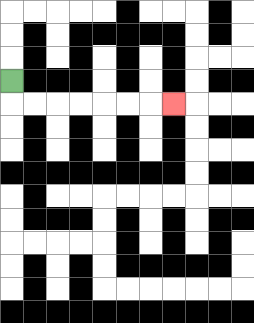{'start': '[0, 3]', 'end': '[7, 4]', 'path_directions': 'D,R,R,R,R,R,R,R', 'path_coordinates': '[[0, 3], [0, 4], [1, 4], [2, 4], [3, 4], [4, 4], [5, 4], [6, 4], [7, 4]]'}